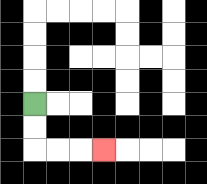{'start': '[1, 4]', 'end': '[4, 6]', 'path_directions': 'D,D,R,R,R', 'path_coordinates': '[[1, 4], [1, 5], [1, 6], [2, 6], [3, 6], [4, 6]]'}